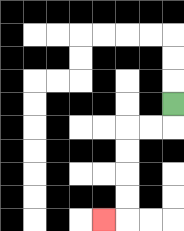{'start': '[7, 4]', 'end': '[4, 9]', 'path_directions': 'D,L,L,D,D,D,D,L', 'path_coordinates': '[[7, 4], [7, 5], [6, 5], [5, 5], [5, 6], [5, 7], [5, 8], [5, 9], [4, 9]]'}